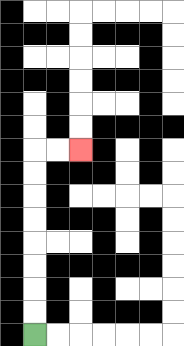{'start': '[1, 14]', 'end': '[3, 6]', 'path_directions': 'U,U,U,U,U,U,U,U,R,R', 'path_coordinates': '[[1, 14], [1, 13], [1, 12], [1, 11], [1, 10], [1, 9], [1, 8], [1, 7], [1, 6], [2, 6], [3, 6]]'}